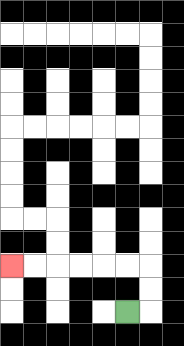{'start': '[5, 13]', 'end': '[0, 11]', 'path_directions': 'R,U,U,L,L,L,L,L,L', 'path_coordinates': '[[5, 13], [6, 13], [6, 12], [6, 11], [5, 11], [4, 11], [3, 11], [2, 11], [1, 11], [0, 11]]'}